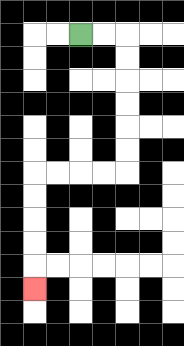{'start': '[3, 1]', 'end': '[1, 12]', 'path_directions': 'R,R,D,D,D,D,D,D,L,L,L,L,D,D,D,D,D', 'path_coordinates': '[[3, 1], [4, 1], [5, 1], [5, 2], [5, 3], [5, 4], [5, 5], [5, 6], [5, 7], [4, 7], [3, 7], [2, 7], [1, 7], [1, 8], [1, 9], [1, 10], [1, 11], [1, 12]]'}